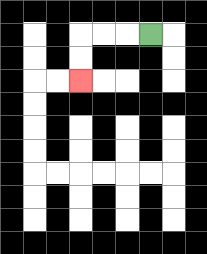{'start': '[6, 1]', 'end': '[3, 3]', 'path_directions': 'L,L,L,D,D', 'path_coordinates': '[[6, 1], [5, 1], [4, 1], [3, 1], [3, 2], [3, 3]]'}